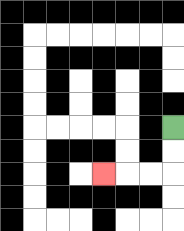{'start': '[7, 5]', 'end': '[4, 7]', 'path_directions': 'D,D,L,L,L', 'path_coordinates': '[[7, 5], [7, 6], [7, 7], [6, 7], [5, 7], [4, 7]]'}